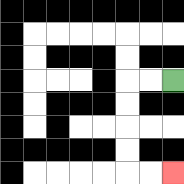{'start': '[7, 3]', 'end': '[7, 7]', 'path_directions': 'L,L,D,D,D,D,R,R', 'path_coordinates': '[[7, 3], [6, 3], [5, 3], [5, 4], [5, 5], [5, 6], [5, 7], [6, 7], [7, 7]]'}